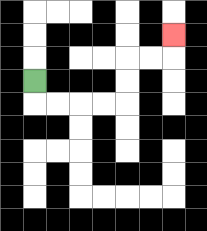{'start': '[1, 3]', 'end': '[7, 1]', 'path_directions': 'D,R,R,R,R,U,U,R,R,U', 'path_coordinates': '[[1, 3], [1, 4], [2, 4], [3, 4], [4, 4], [5, 4], [5, 3], [5, 2], [6, 2], [7, 2], [7, 1]]'}